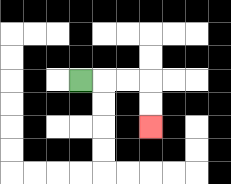{'start': '[3, 3]', 'end': '[6, 5]', 'path_directions': 'R,R,R,D,D', 'path_coordinates': '[[3, 3], [4, 3], [5, 3], [6, 3], [6, 4], [6, 5]]'}